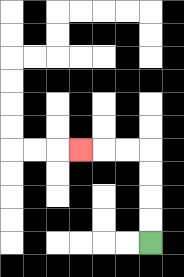{'start': '[6, 10]', 'end': '[3, 6]', 'path_directions': 'U,U,U,U,L,L,L', 'path_coordinates': '[[6, 10], [6, 9], [6, 8], [6, 7], [6, 6], [5, 6], [4, 6], [3, 6]]'}